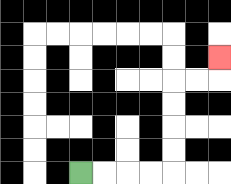{'start': '[3, 7]', 'end': '[9, 2]', 'path_directions': 'R,R,R,R,U,U,U,U,R,R,U', 'path_coordinates': '[[3, 7], [4, 7], [5, 7], [6, 7], [7, 7], [7, 6], [7, 5], [7, 4], [7, 3], [8, 3], [9, 3], [9, 2]]'}